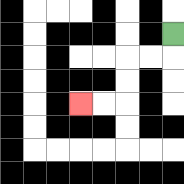{'start': '[7, 1]', 'end': '[3, 4]', 'path_directions': 'D,L,L,D,D,L,L', 'path_coordinates': '[[7, 1], [7, 2], [6, 2], [5, 2], [5, 3], [5, 4], [4, 4], [3, 4]]'}